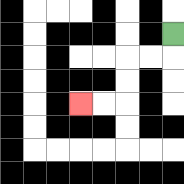{'start': '[7, 1]', 'end': '[3, 4]', 'path_directions': 'D,L,L,D,D,L,L', 'path_coordinates': '[[7, 1], [7, 2], [6, 2], [5, 2], [5, 3], [5, 4], [4, 4], [3, 4]]'}